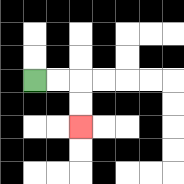{'start': '[1, 3]', 'end': '[3, 5]', 'path_directions': 'R,R,D,D', 'path_coordinates': '[[1, 3], [2, 3], [3, 3], [3, 4], [3, 5]]'}